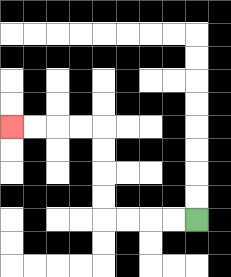{'start': '[8, 9]', 'end': '[0, 5]', 'path_directions': 'L,L,L,L,U,U,U,U,L,L,L,L', 'path_coordinates': '[[8, 9], [7, 9], [6, 9], [5, 9], [4, 9], [4, 8], [4, 7], [4, 6], [4, 5], [3, 5], [2, 5], [1, 5], [0, 5]]'}